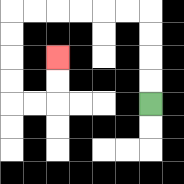{'start': '[6, 4]', 'end': '[2, 2]', 'path_directions': 'U,U,U,U,L,L,L,L,L,L,D,D,D,D,R,R,U,U', 'path_coordinates': '[[6, 4], [6, 3], [6, 2], [6, 1], [6, 0], [5, 0], [4, 0], [3, 0], [2, 0], [1, 0], [0, 0], [0, 1], [0, 2], [0, 3], [0, 4], [1, 4], [2, 4], [2, 3], [2, 2]]'}